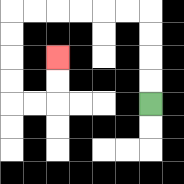{'start': '[6, 4]', 'end': '[2, 2]', 'path_directions': 'U,U,U,U,L,L,L,L,L,L,D,D,D,D,R,R,U,U', 'path_coordinates': '[[6, 4], [6, 3], [6, 2], [6, 1], [6, 0], [5, 0], [4, 0], [3, 0], [2, 0], [1, 0], [0, 0], [0, 1], [0, 2], [0, 3], [0, 4], [1, 4], [2, 4], [2, 3], [2, 2]]'}